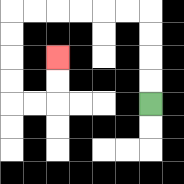{'start': '[6, 4]', 'end': '[2, 2]', 'path_directions': 'U,U,U,U,L,L,L,L,L,L,D,D,D,D,R,R,U,U', 'path_coordinates': '[[6, 4], [6, 3], [6, 2], [6, 1], [6, 0], [5, 0], [4, 0], [3, 0], [2, 0], [1, 0], [0, 0], [0, 1], [0, 2], [0, 3], [0, 4], [1, 4], [2, 4], [2, 3], [2, 2]]'}